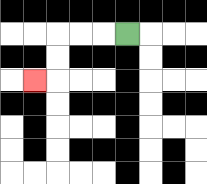{'start': '[5, 1]', 'end': '[1, 3]', 'path_directions': 'L,L,L,D,D,L', 'path_coordinates': '[[5, 1], [4, 1], [3, 1], [2, 1], [2, 2], [2, 3], [1, 3]]'}